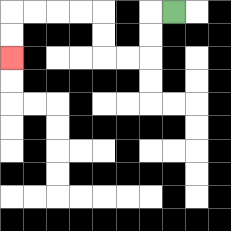{'start': '[7, 0]', 'end': '[0, 2]', 'path_directions': 'L,D,D,L,L,U,U,L,L,L,L,D,D', 'path_coordinates': '[[7, 0], [6, 0], [6, 1], [6, 2], [5, 2], [4, 2], [4, 1], [4, 0], [3, 0], [2, 0], [1, 0], [0, 0], [0, 1], [0, 2]]'}